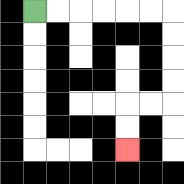{'start': '[1, 0]', 'end': '[5, 6]', 'path_directions': 'R,R,R,R,R,R,D,D,D,D,L,L,D,D', 'path_coordinates': '[[1, 0], [2, 0], [3, 0], [4, 0], [5, 0], [6, 0], [7, 0], [7, 1], [7, 2], [7, 3], [7, 4], [6, 4], [5, 4], [5, 5], [5, 6]]'}